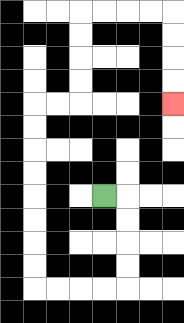{'start': '[4, 8]', 'end': '[7, 4]', 'path_directions': 'R,D,D,D,D,L,L,L,L,U,U,U,U,U,U,U,U,R,R,U,U,U,U,R,R,R,R,D,D,D,D', 'path_coordinates': '[[4, 8], [5, 8], [5, 9], [5, 10], [5, 11], [5, 12], [4, 12], [3, 12], [2, 12], [1, 12], [1, 11], [1, 10], [1, 9], [1, 8], [1, 7], [1, 6], [1, 5], [1, 4], [2, 4], [3, 4], [3, 3], [3, 2], [3, 1], [3, 0], [4, 0], [5, 0], [6, 0], [7, 0], [7, 1], [7, 2], [7, 3], [7, 4]]'}